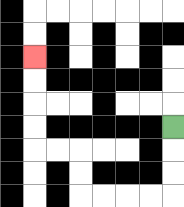{'start': '[7, 5]', 'end': '[1, 2]', 'path_directions': 'D,D,D,L,L,L,L,U,U,L,L,U,U,U,U', 'path_coordinates': '[[7, 5], [7, 6], [7, 7], [7, 8], [6, 8], [5, 8], [4, 8], [3, 8], [3, 7], [3, 6], [2, 6], [1, 6], [1, 5], [1, 4], [1, 3], [1, 2]]'}